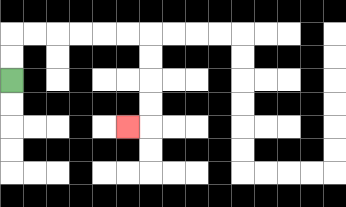{'start': '[0, 3]', 'end': '[5, 5]', 'path_directions': 'U,U,R,R,R,R,R,R,D,D,D,D,L', 'path_coordinates': '[[0, 3], [0, 2], [0, 1], [1, 1], [2, 1], [3, 1], [4, 1], [5, 1], [6, 1], [6, 2], [6, 3], [6, 4], [6, 5], [5, 5]]'}